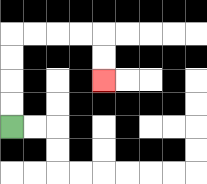{'start': '[0, 5]', 'end': '[4, 3]', 'path_directions': 'U,U,U,U,R,R,R,R,D,D', 'path_coordinates': '[[0, 5], [0, 4], [0, 3], [0, 2], [0, 1], [1, 1], [2, 1], [3, 1], [4, 1], [4, 2], [4, 3]]'}